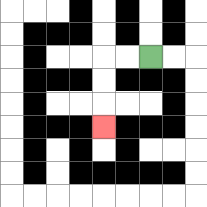{'start': '[6, 2]', 'end': '[4, 5]', 'path_directions': 'L,L,D,D,D', 'path_coordinates': '[[6, 2], [5, 2], [4, 2], [4, 3], [4, 4], [4, 5]]'}